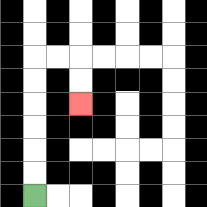{'start': '[1, 8]', 'end': '[3, 4]', 'path_directions': 'U,U,U,U,U,U,R,R,D,D', 'path_coordinates': '[[1, 8], [1, 7], [1, 6], [1, 5], [1, 4], [1, 3], [1, 2], [2, 2], [3, 2], [3, 3], [3, 4]]'}